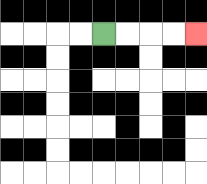{'start': '[4, 1]', 'end': '[8, 1]', 'path_directions': 'R,R,R,R', 'path_coordinates': '[[4, 1], [5, 1], [6, 1], [7, 1], [8, 1]]'}